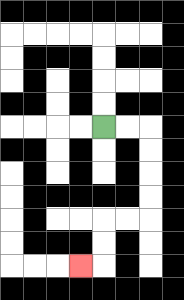{'start': '[4, 5]', 'end': '[3, 11]', 'path_directions': 'R,R,D,D,D,D,L,L,D,D,L', 'path_coordinates': '[[4, 5], [5, 5], [6, 5], [6, 6], [6, 7], [6, 8], [6, 9], [5, 9], [4, 9], [4, 10], [4, 11], [3, 11]]'}